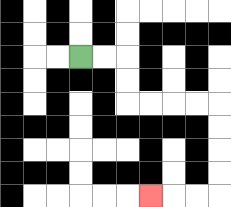{'start': '[3, 2]', 'end': '[6, 8]', 'path_directions': 'R,R,D,D,R,R,R,R,D,D,D,D,L,L,L', 'path_coordinates': '[[3, 2], [4, 2], [5, 2], [5, 3], [5, 4], [6, 4], [7, 4], [8, 4], [9, 4], [9, 5], [9, 6], [9, 7], [9, 8], [8, 8], [7, 8], [6, 8]]'}